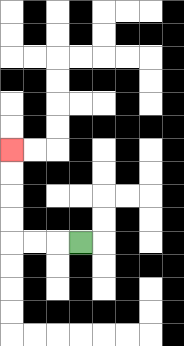{'start': '[3, 10]', 'end': '[0, 6]', 'path_directions': 'L,L,L,U,U,U,U', 'path_coordinates': '[[3, 10], [2, 10], [1, 10], [0, 10], [0, 9], [0, 8], [0, 7], [0, 6]]'}